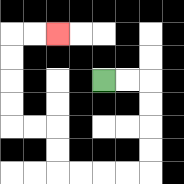{'start': '[4, 3]', 'end': '[2, 1]', 'path_directions': 'R,R,D,D,D,D,L,L,L,L,U,U,L,L,U,U,U,U,R,R', 'path_coordinates': '[[4, 3], [5, 3], [6, 3], [6, 4], [6, 5], [6, 6], [6, 7], [5, 7], [4, 7], [3, 7], [2, 7], [2, 6], [2, 5], [1, 5], [0, 5], [0, 4], [0, 3], [0, 2], [0, 1], [1, 1], [2, 1]]'}